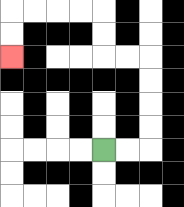{'start': '[4, 6]', 'end': '[0, 2]', 'path_directions': 'R,R,U,U,U,U,L,L,U,U,L,L,L,L,D,D', 'path_coordinates': '[[4, 6], [5, 6], [6, 6], [6, 5], [6, 4], [6, 3], [6, 2], [5, 2], [4, 2], [4, 1], [4, 0], [3, 0], [2, 0], [1, 0], [0, 0], [0, 1], [0, 2]]'}